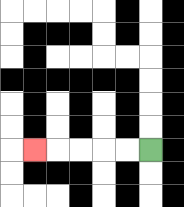{'start': '[6, 6]', 'end': '[1, 6]', 'path_directions': 'L,L,L,L,L', 'path_coordinates': '[[6, 6], [5, 6], [4, 6], [3, 6], [2, 6], [1, 6]]'}